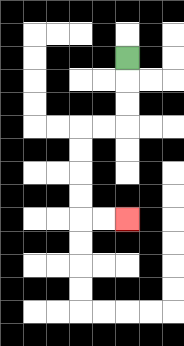{'start': '[5, 2]', 'end': '[5, 9]', 'path_directions': 'D,D,D,L,L,D,D,D,D,R,R', 'path_coordinates': '[[5, 2], [5, 3], [5, 4], [5, 5], [4, 5], [3, 5], [3, 6], [3, 7], [3, 8], [3, 9], [4, 9], [5, 9]]'}